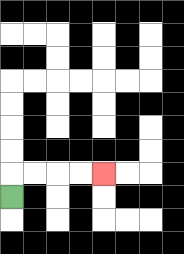{'start': '[0, 8]', 'end': '[4, 7]', 'path_directions': 'U,R,R,R,R', 'path_coordinates': '[[0, 8], [0, 7], [1, 7], [2, 7], [3, 7], [4, 7]]'}